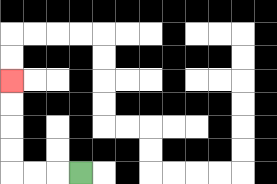{'start': '[3, 7]', 'end': '[0, 3]', 'path_directions': 'L,L,L,U,U,U,U', 'path_coordinates': '[[3, 7], [2, 7], [1, 7], [0, 7], [0, 6], [0, 5], [0, 4], [0, 3]]'}